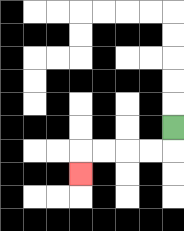{'start': '[7, 5]', 'end': '[3, 7]', 'path_directions': 'D,L,L,L,L,D', 'path_coordinates': '[[7, 5], [7, 6], [6, 6], [5, 6], [4, 6], [3, 6], [3, 7]]'}